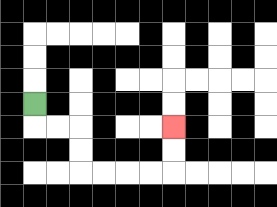{'start': '[1, 4]', 'end': '[7, 5]', 'path_directions': 'D,R,R,D,D,R,R,R,R,U,U', 'path_coordinates': '[[1, 4], [1, 5], [2, 5], [3, 5], [3, 6], [3, 7], [4, 7], [5, 7], [6, 7], [7, 7], [7, 6], [7, 5]]'}